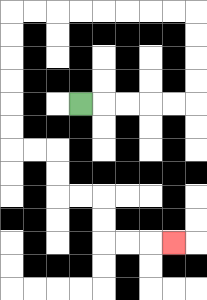{'start': '[3, 4]', 'end': '[7, 10]', 'path_directions': 'R,R,R,R,R,U,U,U,U,L,L,L,L,L,L,L,L,D,D,D,D,D,D,R,R,D,D,R,R,D,D,R,R,R', 'path_coordinates': '[[3, 4], [4, 4], [5, 4], [6, 4], [7, 4], [8, 4], [8, 3], [8, 2], [8, 1], [8, 0], [7, 0], [6, 0], [5, 0], [4, 0], [3, 0], [2, 0], [1, 0], [0, 0], [0, 1], [0, 2], [0, 3], [0, 4], [0, 5], [0, 6], [1, 6], [2, 6], [2, 7], [2, 8], [3, 8], [4, 8], [4, 9], [4, 10], [5, 10], [6, 10], [7, 10]]'}